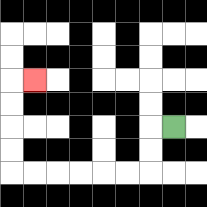{'start': '[7, 5]', 'end': '[1, 3]', 'path_directions': 'L,D,D,L,L,L,L,L,L,U,U,U,U,R', 'path_coordinates': '[[7, 5], [6, 5], [6, 6], [6, 7], [5, 7], [4, 7], [3, 7], [2, 7], [1, 7], [0, 7], [0, 6], [0, 5], [0, 4], [0, 3], [1, 3]]'}